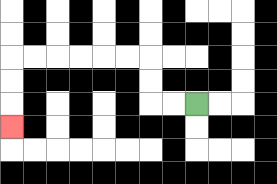{'start': '[8, 4]', 'end': '[0, 5]', 'path_directions': 'L,L,U,U,L,L,L,L,L,L,D,D,D', 'path_coordinates': '[[8, 4], [7, 4], [6, 4], [6, 3], [6, 2], [5, 2], [4, 2], [3, 2], [2, 2], [1, 2], [0, 2], [0, 3], [0, 4], [0, 5]]'}